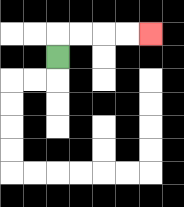{'start': '[2, 2]', 'end': '[6, 1]', 'path_directions': 'U,R,R,R,R', 'path_coordinates': '[[2, 2], [2, 1], [3, 1], [4, 1], [5, 1], [6, 1]]'}